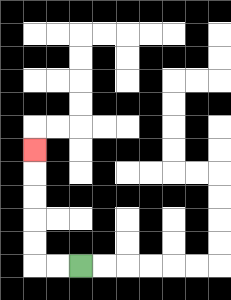{'start': '[3, 11]', 'end': '[1, 6]', 'path_directions': 'L,L,U,U,U,U,U', 'path_coordinates': '[[3, 11], [2, 11], [1, 11], [1, 10], [1, 9], [1, 8], [1, 7], [1, 6]]'}